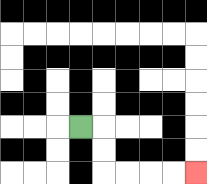{'start': '[3, 5]', 'end': '[8, 7]', 'path_directions': 'R,D,D,R,R,R,R', 'path_coordinates': '[[3, 5], [4, 5], [4, 6], [4, 7], [5, 7], [6, 7], [7, 7], [8, 7]]'}